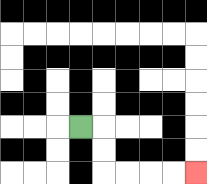{'start': '[3, 5]', 'end': '[8, 7]', 'path_directions': 'R,D,D,R,R,R,R', 'path_coordinates': '[[3, 5], [4, 5], [4, 6], [4, 7], [5, 7], [6, 7], [7, 7], [8, 7]]'}